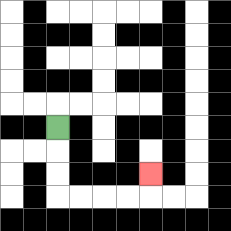{'start': '[2, 5]', 'end': '[6, 7]', 'path_directions': 'D,D,D,R,R,R,R,U', 'path_coordinates': '[[2, 5], [2, 6], [2, 7], [2, 8], [3, 8], [4, 8], [5, 8], [6, 8], [6, 7]]'}